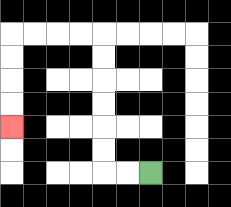{'start': '[6, 7]', 'end': '[0, 5]', 'path_directions': 'L,L,U,U,U,U,U,U,L,L,L,L,D,D,D,D', 'path_coordinates': '[[6, 7], [5, 7], [4, 7], [4, 6], [4, 5], [4, 4], [4, 3], [4, 2], [4, 1], [3, 1], [2, 1], [1, 1], [0, 1], [0, 2], [0, 3], [0, 4], [0, 5]]'}